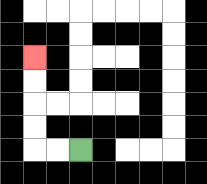{'start': '[3, 6]', 'end': '[1, 2]', 'path_directions': 'L,L,U,U,U,U', 'path_coordinates': '[[3, 6], [2, 6], [1, 6], [1, 5], [1, 4], [1, 3], [1, 2]]'}